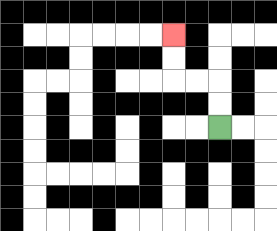{'start': '[9, 5]', 'end': '[7, 1]', 'path_directions': 'U,U,L,L,U,U', 'path_coordinates': '[[9, 5], [9, 4], [9, 3], [8, 3], [7, 3], [7, 2], [7, 1]]'}